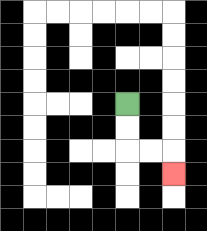{'start': '[5, 4]', 'end': '[7, 7]', 'path_directions': 'D,D,R,R,D', 'path_coordinates': '[[5, 4], [5, 5], [5, 6], [6, 6], [7, 6], [7, 7]]'}